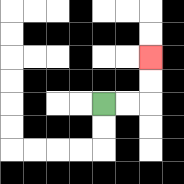{'start': '[4, 4]', 'end': '[6, 2]', 'path_directions': 'R,R,U,U', 'path_coordinates': '[[4, 4], [5, 4], [6, 4], [6, 3], [6, 2]]'}